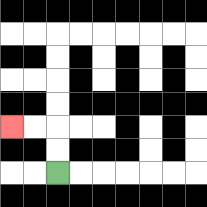{'start': '[2, 7]', 'end': '[0, 5]', 'path_directions': 'U,U,L,L', 'path_coordinates': '[[2, 7], [2, 6], [2, 5], [1, 5], [0, 5]]'}